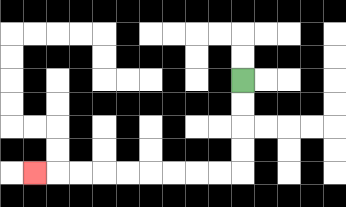{'start': '[10, 3]', 'end': '[1, 7]', 'path_directions': 'D,D,D,D,L,L,L,L,L,L,L,L,L', 'path_coordinates': '[[10, 3], [10, 4], [10, 5], [10, 6], [10, 7], [9, 7], [8, 7], [7, 7], [6, 7], [5, 7], [4, 7], [3, 7], [2, 7], [1, 7]]'}